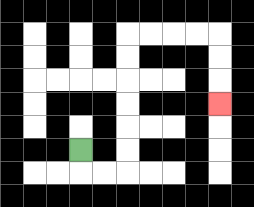{'start': '[3, 6]', 'end': '[9, 4]', 'path_directions': 'D,R,R,U,U,U,U,U,U,R,R,R,R,D,D,D', 'path_coordinates': '[[3, 6], [3, 7], [4, 7], [5, 7], [5, 6], [5, 5], [5, 4], [5, 3], [5, 2], [5, 1], [6, 1], [7, 1], [8, 1], [9, 1], [9, 2], [9, 3], [9, 4]]'}